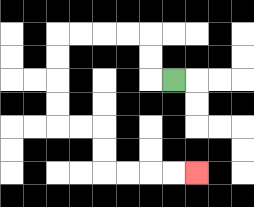{'start': '[7, 3]', 'end': '[8, 7]', 'path_directions': 'L,U,U,L,L,L,L,D,D,D,D,R,R,D,D,R,R,R,R', 'path_coordinates': '[[7, 3], [6, 3], [6, 2], [6, 1], [5, 1], [4, 1], [3, 1], [2, 1], [2, 2], [2, 3], [2, 4], [2, 5], [3, 5], [4, 5], [4, 6], [4, 7], [5, 7], [6, 7], [7, 7], [8, 7]]'}